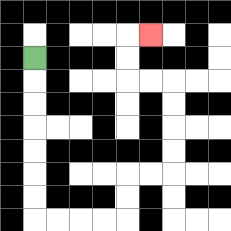{'start': '[1, 2]', 'end': '[6, 1]', 'path_directions': 'D,D,D,D,D,D,D,R,R,R,R,U,U,R,R,U,U,U,U,L,L,U,U,R', 'path_coordinates': '[[1, 2], [1, 3], [1, 4], [1, 5], [1, 6], [1, 7], [1, 8], [1, 9], [2, 9], [3, 9], [4, 9], [5, 9], [5, 8], [5, 7], [6, 7], [7, 7], [7, 6], [7, 5], [7, 4], [7, 3], [6, 3], [5, 3], [5, 2], [5, 1], [6, 1]]'}